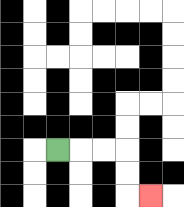{'start': '[2, 6]', 'end': '[6, 8]', 'path_directions': 'R,R,R,D,D,R', 'path_coordinates': '[[2, 6], [3, 6], [4, 6], [5, 6], [5, 7], [5, 8], [6, 8]]'}